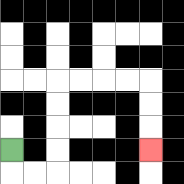{'start': '[0, 6]', 'end': '[6, 6]', 'path_directions': 'D,R,R,U,U,U,U,R,R,R,R,D,D,D', 'path_coordinates': '[[0, 6], [0, 7], [1, 7], [2, 7], [2, 6], [2, 5], [2, 4], [2, 3], [3, 3], [4, 3], [5, 3], [6, 3], [6, 4], [6, 5], [6, 6]]'}